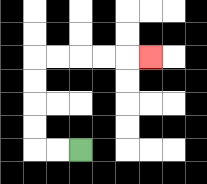{'start': '[3, 6]', 'end': '[6, 2]', 'path_directions': 'L,L,U,U,U,U,R,R,R,R,R', 'path_coordinates': '[[3, 6], [2, 6], [1, 6], [1, 5], [1, 4], [1, 3], [1, 2], [2, 2], [3, 2], [4, 2], [5, 2], [6, 2]]'}